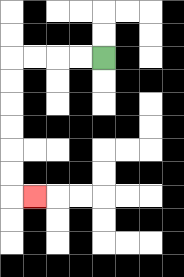{'start': '[4, 2]', 'end': '[1, 8]', 'path_directions': 'L,L,L,L,D,D,D,D,D,D,R', 'path_coordinates': '[[4, 2], [3, 2], [2, 2], [1, 2], [0, 2], [0, 3], [0, 4], [0, 5], [0, 6], [0, 7], [0, 8], [1, 8]]'}